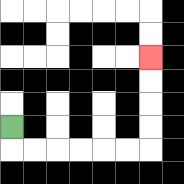{'start': '[0, 5]', 'end': '[6, 2]', 'path_directions': 'D,R,R,R,R,R,R,U,U,U,U', 'path_coordinates': '[[0, 5], [0, 6], [1, 6], [2, 6], [3, 6], [4, 6], [5, 6], [6, 6], [6, 5], [6, 4], [6, 3], [6, 2]]'}